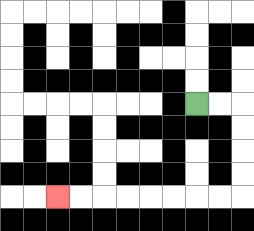{'start': '[8, 4]', 'end': '[2, 8]', 'path_directions': 'R,R,D,D,D,D,L,L,L,L,L,L,L,L', 'path_coordinates': '[[8, 4], [9, 4], [10, 4], [10, 5], [10, 6], [10, 7], [10, 8], [9, 8], [8, 8], [7, 8], [6, 8], [5, 8], [4, 8], [3, 8], [2, 8]]'}